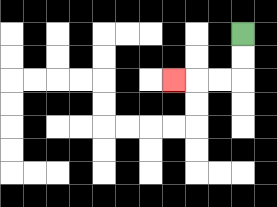{'start': '[10, 1]', 'end': '[7, 3]', 'path_directions': 'D,D,L,L,L', 'path_coordinates': '[[10, 1], [10, 2], [10, 3], [9, 3], [8, 3], [7, 3]]'}